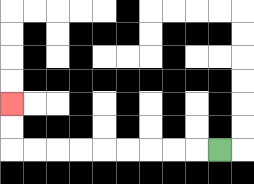{'start': '[9, 6]', 'end': '[0, 4]', 'path_directions': 'L,L,L,L,L,L,L,L,L,U,U', 'path_coordinates': '[[9, 6], [8, 6], [7, 6], [6, 6], [5, 6], [4, 6], [3, 6], [2, 6], [1, 6], [0, 6], [0, 5], [0, 4]]'}